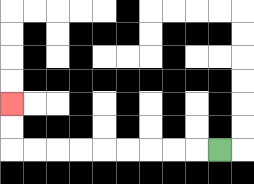{'start': '[9, 6]', 'end': '[0, 4]', 'path_directions': 'L,L,L,L,L,L,L,L,L,U,U', 'path_coordinates': '[[9, 6], [8, 6], [7, 6], [6, 6], [5, 6], [4, 6], [3, 6], [2, 6], [1, 6], [0, 6], [0, 5], [0, 4]]'}